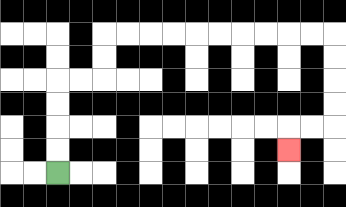{'start': '[2, 7]', 'end': '[12, 6]', 'path_directions': 'U,U,U,U,R,R,U,U,R,R,R,R,R,R,R,R,R,R,D,D,D,D,L,L,D', 'path_coordinates': '[[2, 7], [2, 6], [2, 5], [2, 4], [2, 3], [3, 3], [4, 3], [4, 2], [4, 1], [5, 1], [6, 1], [7, 1], [8, 1], [9, 1], [10, 1], [11, 1], [12, 1], [13, 1], [14, 1], [14, 2], [14, 3], [14, 4], [14, 5], [13, 5], [12, 5], [12, 6]]'}